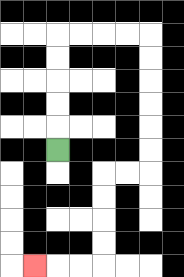{'start': '[2, 6]', 'end': '[1, 11]', 'path_directions': 'U,U,U,U,U,R,R,R,R,D,D,D,D,D,D,L,L,D,D,D,D,L,L,L', 'path_coordinates': '[[2, 6], [2, 5], [2, 4], [2, 3], [2, 2], [2, 1], [3, 1], [4, 1], [5, 1], [6, 1], [6, 2], [6, 3], [6, 4], [6, 5], [6, 6], [6, 7], [5, 7], [4, 7], [4, 8], [4, 9], [4, 10], [4, 11], [3, 11], [2, 11], [1, 11]]'}